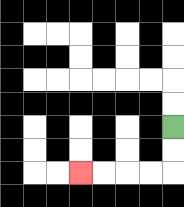{'start': '[7, 5]', 'end': '[3, 7]', 'path_directions': 'D,D,L,L,L,L', 'path_coordinates': '[[7, 5], [7, 6], [7, 7], [6, 7], [5, 7], [4, 7], [3, 7]]'}